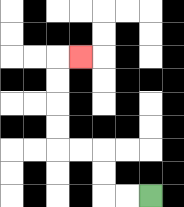{'start': '[6, 8]', 'end': '[3, 2]', 'path_directions': 'L,L,U,U,L,L,U,U,U,U,R', 'path_coordinates': '[[6, 8], [5, 8], [4, 8], [4, 7], [4, 6], [3, 6], [2, 6], [2, 5], [2, 4], [2, 3], [2, 2], [3, 2]]'}